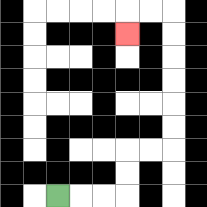{'start': '[2, 8]', 'end': '[5, 1]', 'path_directions': 'R,R,R,U,U,R,R,U,U,U,U,U,U,L,L,D', 'path_coordinates': '[[2, 8], [3, 8], [4, 8], [5, 8], [5, 7], [5, 6], [6, 6], [7, 6], [7, 5], [7, 4], [7, 3], [7, 2], [7, 1], [7, 0], [6, 0], [5, 0], [5, 1]]'}